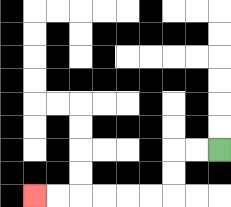{'start': '[9, 6]', 'end': '[1, 8]', 'path_directions': 'L,L,D,D,L,L,L,L,L,L', 'path_coordinates': '[[9, 6], [8, 6], [7, 6], [7, 7], [7, 8], [6, 8], [5, 8], [4, 8], [3, 8], [2, 8], [1, 8]]'}